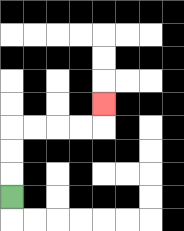{'start': '[0, 8]', 'end': '[4, 4]', 'path_directions': 'U,U,U,R,R,R,R,U', 'path_coordinates': '[[0, 8], [0, 7], [0, 6], [0, 5], [1, 5], [2, 5], [3, 5], [4, 5], [4, 4]]'}